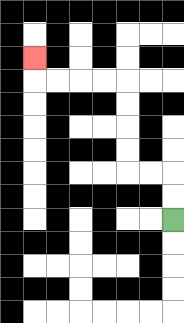{'start': '[7, 9]', 'end': '[1, 2]', 'path_directions': 'U,U,L,L,U,U,U,U,L,L,L,L,U', 'path_coordinates': '[[7, 9], [7, 8], [7, 7], [6, 7], [5, 7], [5, 6], [5, 5], [5, 4], [5, 3], [4, 3], [3, 3], [2, 3], [1, 3], [1, 2]]'}